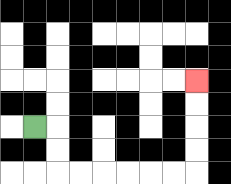{'start': '[1, 5]', 'end': '[8, 3]', 'path_directions': 'R,D,D,R,R,R,R,R,R,U,U,U,U', 'path_coordinates': '[[1, 5], [2, 5], [2, 6], [2, 7], [3, 7], [4, 7], [5, 7], [6, 7], [7, 7], [8, 7], [8, 6], [8, 5], [8, 4], [8, 3]]'}